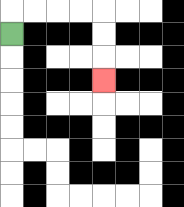{'start': '[0, 1]', 'end': '[4, 3]', 'path_directions': 'U,R,R,R,R,D,D,D', 'path_coordinates': '[[0, 1], [0, 0], [1, 0], [2, 0], [3, 0], [4, 0], [4, 1], [4, 2], [4, 3]]'}